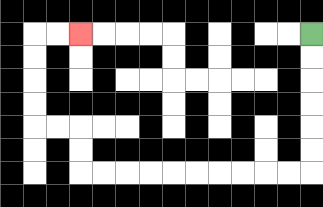{'start': '[13, 1]', 'end': '[3, 1]', 'path_directions': 'D,D,D,D,D,D,L,L,L,L,L,L,L,L,L,L,U,U,L,L,U,U,U,U,R,R', 'path_coordinates': '[[13, 1], [13, 2], [13, 3], [13, 4], [13, 5], [13, 6], [13, 7], [12, 7], [11, 7], [10, 7], [9, 7], [8, 7], [7, 7], [6, 7], [5, 7], [4, 7], [3, 7], [3, 6], [3, 5], [2, 5], [1, 5], [1, 4], [1, 3], [1, 2], [1, 1], [2, 1], [3, 1]]'}